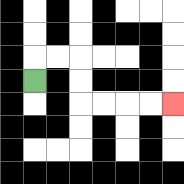{'start': '[1, 3]', 'end': '[7, 4]', 'path_directions': 'U,R,R,D,D,R,R,R,R', 'path_coordinates': '[[1, 3], [1, 2], [2, 2], [3, 2], [3, 3], [3, 4], [4, 4], [5, 4], [6, 4], [7, 4]]'}